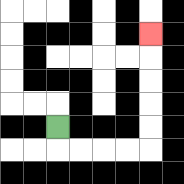{'start': '[2, 5]', 'end': '[6, 1]', 'path_directions': 'D,R,R,R,R,U,U,U,U,U', 'path_coordinates': '[[2, 5], [2, 6], [3, 6], [4, 6], [5, 6], [6, 6], [6, 5], [6, 4], [6, 3], [6, 2], [6, 1]]'}